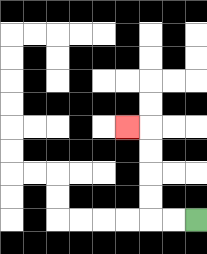{'start': '[8, 9]', 'end': '[5, 5]', 'path_directions': 'L,L,U,U,U,U,L', 'path_coordinates': '[[8, 9], [7, 9], [6, 9], [6, 8], [6, 7], [6, 6], [6, 5], [5, 5]]'}